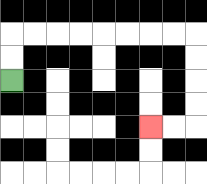{'start': '[0, 3]', 'end': '[6, 5]', 'path_directions': 'U,U,R,R,R,R,R,R,R,R,D,D,D,D,L,L', 'path_coordinates': '[[0, 3], [0, 2], [0, 1], [1, 1], [2, 1], [3, 1], [4, 1], [5, 1], [6, 1], [7, 1], [8, 1], [8, 2], [8, 3], [8, 4], [8, 5], [7, 5], [6, 5]]'}